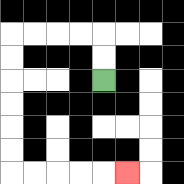{'start': '[4, 3]', 'end': '[5, 7]', 'path_directions': 'U,U,L,L,L,L,D,D,D,D,D,D,R,R,R,R,R', 'path_coordinates': '[[4, 3], [4, 2], [4, 1], [3, 1], [2, 1], [1, 1], [0, 1], [0, 2], [0, 3], [0, 4], [0, 5], [0, 6], [0, 7], [1, 7], [2, 7], [3, 7], [4, 7], [5, 7]]'}